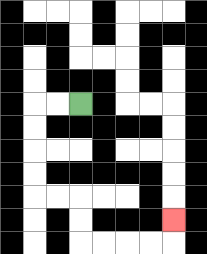{'start': '[3, 4]', 'end': '[7, 9]', 'path_directions': 'L,L,D,D,D,D,R,R,D,D,R,R,R,R,U', 'path_coordinates': '[[3, 4], [2, 4], [1, 4], [1, 5], [1, 6], [1, 7], [1, 8], [2, 8], [3, 8], [3, 9], [3, 10], [4, 10], [5, 10], [6, 10], [7, 10], [7, 9]]'}